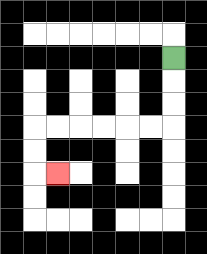{'start': '[7, 2]', 'end': '[2, 7]', 'path_directions': 'D,D,D,L,L,L,L,L,L,D,D,R', 'path_coordinates': '[[7, 2], [7, 3], [7, 4], [7, 5], [6, 5], [5, 5], [4, 5], [3, 5], [2, 5], [1, 5], [1, 6], [1, 7], [2, 7]]'}